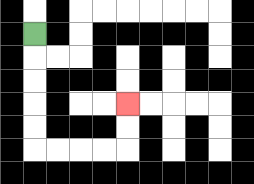{'start': '[1, 1]', 'end': '[5, 4]', 'path_directions': 'D,D,D,D,D,R,R,R,R,U,U', 'path_coordinates': '[[1, 1], [1, 2], [1, 3], [1, 4], [1, 5], [1, 6], [2, 6], [3, 6], [4, 6], [5, 6], [5, 5], [5, 4]]'}